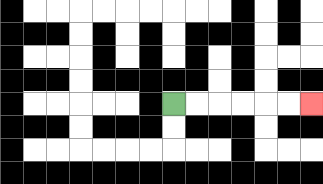{'start': '[7, 4]', 'end': '[13, 4]', 'path_directions': 'R,R,R,R,R,R', 'path_coordinates': '[[7, 4], [8, 4], [9, 4], [10, 4], [11, 4], [12, 4], [13, 4]]'}